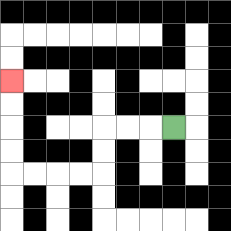{'start': '[7, 5]', 'end': '[0, 3]', 'path_directions': 'L,L,L,D,D,L,L,L,L,U,U,U,U', 'path_coordinates': '[[7, 5], [6, 5], [5, 5], [4, 5], [4, 6], [4, 7], [3, 7], [2, 7], [1, 7], [0, 7], [0, 6], [0, 5], [0, 4], [0, 3]]'}